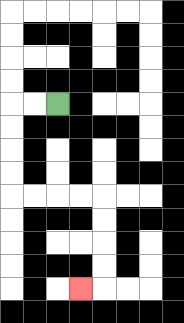{'start': '[2, 4]', 'end': '[3, 12]', 'path_directions': 'L,L,D,D,D,D,R,R,R,R,D,D,D,D,L', 'path_coordinates': '[[2, 4], [1, 4], [0, 4], [0, 5], [0, 6], [0, 7], [0, 8], [1, 8], [2, 8], [3, 8], [4, 8], [4, 9], [4, 10], [4, 11], [4, 12], [3, 12]]'}